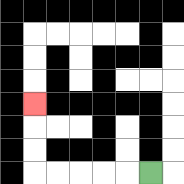{'start': '[6, 7]', 'end': '[1, 4]', 'path_directions': 'L,L,L,L,L,U,U,U', 'path_coordinates': '[[6, 7], [5, 7], [4, 7], [3, 7], [2, 7], [1, 7], [1, 6], [1, 5], [1, 4]]'}